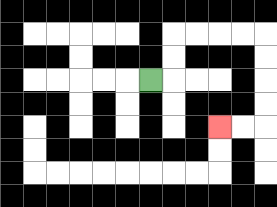{'start': '[6, 3]', 'end': '[9, 5]', 'path_directions': 'R,U,U,R,R,R,R,D,D,D,D,L,L', 'path_coordinates': '[[6, 3], [7, 3], [7, 2], [7, 1], [8, 1], [9, 1], [10, 1], [11, 1], [11, 2], [11, 3], [11, 4], [11, 5], [10, 5], [9, 5]]'}